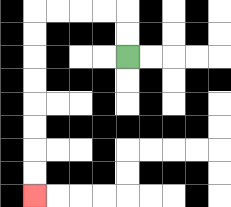{'start': '[5, 2]', 'end': '[1, 8]', 'path_directions': 'U,U,L,L,L,L,D,D,D,D,D,D,D,D', 'path_coordinates': '[[5, 2], [5, 1], [5, 0], [4, 0], [3, 0], [2, 0], [1, 0], [1, 1], [1, 2], [1, 3], [1, 4], [1, 5], [1, 6], [1, 7], [1, 8]]'}